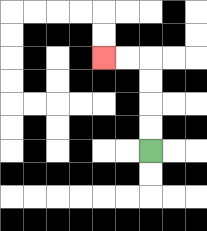{'start': '[6, 6]', 'end': '[4, 2]', 'path_directions': 'U,U,U,U,L,L', 'path_coordinates': '[[6, 6], [6, 5], [6, 4], [6, 3], [6, 2], [5, 2], [4, 2]]'}